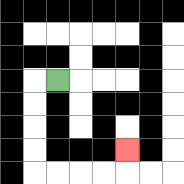{'start': '[2, 3]', 'end': '[5, 6]', 'path_directions': 'L,D,D,D,D,R,R,R,R,U', 'path_coordinates': '[[2, 3], [1, 3], [1, 4], [1, 5], [1, 6], [1, 7], [2, 7], [3, 7], [4, 7], [5, 7], [5, 6]]'}